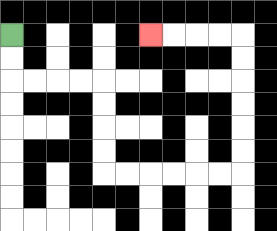{'start': '[0, 1]', 'end': '[6, 1]', 'path_directions': 'D,D,R,R,R,R,D,D,D,D,R,R,R,R,R,R,U,U,U,U,U,U,L,L,L,L', 'path_coordinates': '[[0, 1], [0, 2], [0, 3], [1, 3], [2, 3], [3, 3], [4, 3], [4, 4], [4, 5], [4, 6], [4, 7], [5, 7], [6, 7], [7, 7], [8, 7], [9, 7], [10, 7], [10, 6], [10, 5], [10, 4], [10, 3], [10, 2], [10, 1], [9, 1], [8, 1], [7, 1], [6, 1]]'}